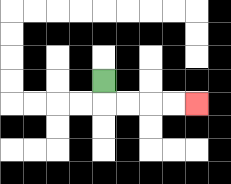{'start': '[4, 3]', 'end': '[8, 4]', 'path_directions': 'D,R,R,R,R', 'path_coordinates': '[[4, 3], [4, 4], [5, 4], [6, 4], [7, 4], [8, 4]]'}